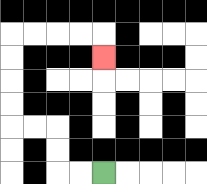{'start': '[4, 7]', 'end': '[4, 2]', 'path_directions': 'L,L,U,U,L,L,U,U,U,U,R,R,R,R,D', 'path_coordinates': '[[4, 7], [3, 7], [2, 7], [2, 6], [2, 5], [1, 5], [0, 5], [0, 4], [0, 3], [0, 2], [0, 1], [1, 1], [2, 1], [3, 1], [4, 1], [4, 2]]'}